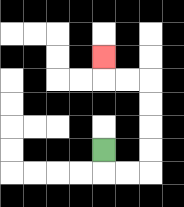{'start': '[4, 6]', 'end': '[4, 2]', 'path_directions': 'D,R,R,U,U,U,U,L,L,U', 'path_coordinates': '[[4, 6], [4, 7], [5, 7], [6, 7], [6, 6], [6, 5], [6, 4], [6, 3], [5, 3], [4, 3], [4, 2]]'}